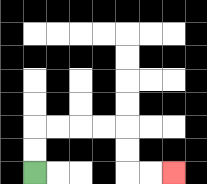{'start': '[1, 7]', 'end': '[7, 7]', 'path_directions': 'U,U,R,R,R,R,D,D,R,R', 'path_coordinates': '[[1, 7], [1, 6], [1, 5], [2, 5], [3, 5], [4, 5], [5, 5], [5, 6], [5, 7], [6, 7], [7, 7]]'}